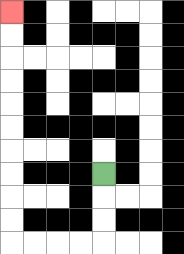{'start': '[4, 7]', 'end': '[0, 0]', 'path_directions': 'D,D,D,L,L,L,L,U,U,U,U,U,U,U,U,U,U', 'path_coordinates': '[[4, 7], [4, 8], [4, 9], [4, 10], [3, 10], [2, 10], [1, 10], [0, 10], [0, 9], [0, 8], [0, 7], [0, 6], [0, 5], [0, 4], [0, 3], [0, 2], [0, 1], [0, 0]]'}